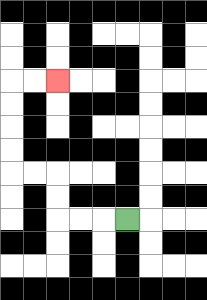{'start': '[5, 9]', 'end': '[2, 3]', 'path_directions': 'L,L,L,U,U,L,L,U,U,U,U,R,R', 'path_coordinates': '[[5, 9], [4, 9], [3, 9], [2, 9], [2, 8], [2, 7], [1, 7], [0, 7], [0, 6], [0, 5], [0, 4], [0, 3], [1, 3], [2, 3]]'}